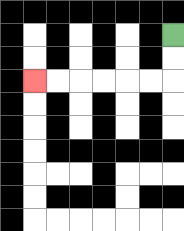{'start': '[7, 1]', 'end': '[1, 3]', 'path_directions': 'D,D,L,L,L,L,L,L', 'path_coordinates': '[[7, 1], [7, 2], [7, 3], [6, 3], [5, 3], [4, 3], [3, 3], [2, 3], [1, 3]]'}